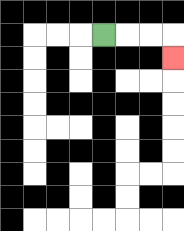{'start': '[4, 1]', 'end': '[7, 2]', 'path_directions': 'R,R,R,D', 'path_coordinates': '[[4, 1], [5, 1], [6, 1], [7, 1], [7, 2]]'}